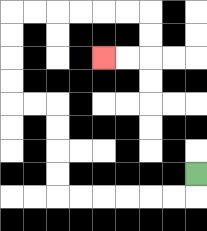{'start': '[8, 7]', 'end': '[4, 2]', 'path_directions': 'D,L,L,L,L,L,L,U,U,U,U,L,L,U,U,U,U,R,R,R,R,R,R,D,D,L,L', 'path_coordinates': '[[8, 7], [8, 8], [7, 8], [6, 8], [5, 8], [4, 8], [3, 8], [2, 8], [2, 7], [2, 6], [2, 5], [2, 4], [1, 4], [0, 4], [0, 3], [0, 2], [0, 1], [0, 0], [1, 0], [2, 0], [3, 0], [4, 0], [5, 0], [6, 0], [6, 1], [6, 2], [5, 2], [4, 2]]'}